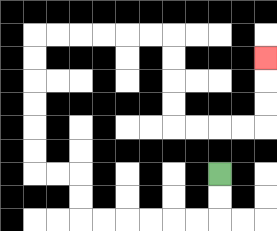{'start': '[9, 7]', 'end': '[11, 2]', 'path_directions': 'D,D,L,L,L,L,L,L,U,U,L,L,U,U,U,U,U,U,R,R,R,R,R,R,D,D,D,D,R,R,R,R,U,U,U', 'path_coordinates': '[[9, 7], [9, 8], [9, 9], [8, 9], [7, 9], [6, 9], [5, 9], [4, 9], [3, 9], [3, 8], [3, 7], [2, 7], [1, 7], [1, 6], [1, 5], [1, 4], [1, 3], [1, 2], [1, 1], [2, 1], [3, 1], [4, 1], [5, 1], [6, 1], [7, 1], [7, 2], [7, 3], [7, 4], [7, 5], [8, 5], [9, 5], [10, 5], [11, 5], [11, 4], [11, 3], [11, 2]]'}